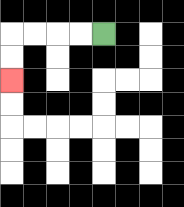{'start': '[4, 1]', 'end': '[0, 3]', 'path_directions': 'L,L,L,L,D,D', 'path_coordinates': '[[4, 1], [3, 1], [2, 1], [1, 1], [0, 1], [0, 2], [0, 3]]'}